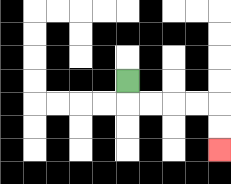{'start': '[5, 3]', 'end': '[9, 6]', 'path_directions': 'D,R,R,R,R,D,D', 'path_coordinates': '[[5, 3], [5, 4], [6, 4], [7, 4], [8, 4], [9, 4], [9, 5], [9, 6]]'}